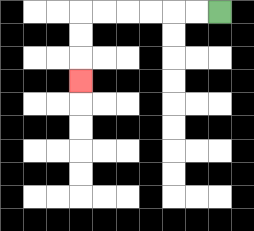{'start': '[9, 0]', 'end': '[3, 3]', 'path_directions': 'L,L,L,L,L,L,D,D,D', 'path_coordinates': '[[9, 0], [8, 0], [7, 0], [6, 0], [5, 0], [4, 0], [3, 0], [3, 1], [3, 2], [3, 3]]'}